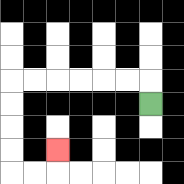{'start': '[6, 4]', 'end': '[2, 6]', 'path_directions': 'U,L,L,L,L,L,L,D,D,D,D,R,R,U', 'path_coordinates': '[[6, 4], [6, 3], [5, 3], [4, 3], [3, 3], [2, 3], [1, 3], [0, 3], [0, 4], [0, 5], [0, 6], [0, 7], [1, 7], [2, 7], [2, 6]]'}